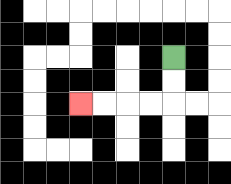{'start': '[7, 2]', 'end': '[3, 4]', 'path_directions': 'D,D,L,L,L,L', 'path_coordinates': '[[7, 2], [7, 3], [7, 4], [6, 4], [5, 4], [4, 4], [3, 4]]'}